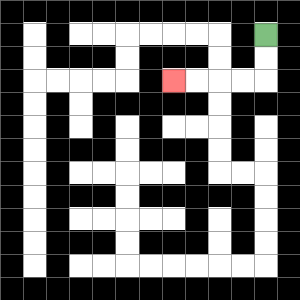{'start': '[11, 1]', 'end': '[7, 3]', 'path_directions': 'D,D,L,L,L,L', 'path_coordinates': '[[11, 1], [11, 2], [11, 3], [10, 3], [9, 3], [8, 3], [7, 3]]'}